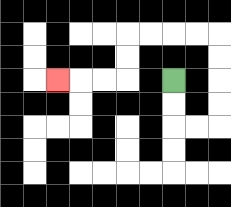{'start': '[7, 3]', 'end': '[2, 3]', 'path_directions': 'D,D,R,R,U,U,U,U,L,L,L,L,D,D,L,L,L', 'path_coordinates': '[[7, 3], [7, 4], [7, 5], [8, 5], [9, 5], [9, 4], [9, 3], [9, 2], [9, 1], [8, 1], [7, 1], [6, 1], [5, 1], [5, 2], [5, 3], [4, 3], [3, 3], [2, 3]]'}